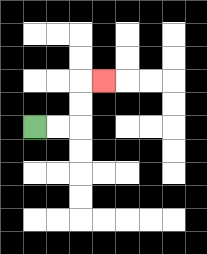{'start': '[1, 5]', 'end': '[4, 3]', 'path_directions': 'R,R,U,U,R', 'path_coordinates': '[[1, 5], [2, 5], [3, 5], [3, 4], [3, 3], [4, 3]]'}